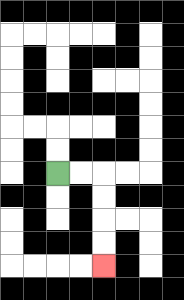{'start': '[2, 7]', 'end': '[4, 11]', 'path_directions': 'R,R,D,D,D,D', 'path_coordinates': '[[2, 7], [3, 7], [4, 7], [4, 8], [4, 9], [4, 10], [4, 11]]'}